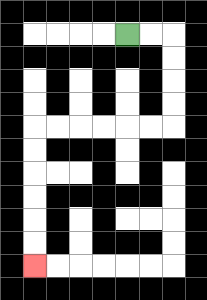{'start': '[5, 1]', 'end': '[1, 11]', 'path_directions': 'R,R,D,D,D,D,L,L,L,L,L,L,D,D,D,D,D,D', 'path_coordinates': '[[5, 1], [6, 1], [7, 1], [7, 2], [7, 3], [7, 4], [7, 5], [6, 5], [5, 5], [4, 5], [3, 5], [2, 5], [1, 5], [1, 6], [1, 7], [1, 8], [1, 9], [1, 10], [1, 11]]'}